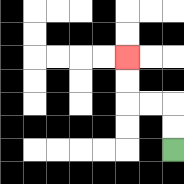{'start': '[7, 6]', 'end': '[5, 2]', 'path_directions': 'U,U,L,L,U,U', 'path_coordinates': '[[7, 6], [7, 5], [7, 4], [6, 4], [5, 4], [5, 3], [5, 2]]'}